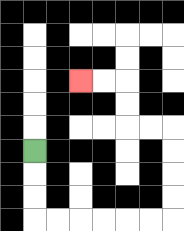{'start': '[1, 6]', 'end': '[3, 3]', 'path_directions': 'D,D,D,R,R,R,R,R,R,U,U,U,U,L,L,U,U,L,L', 'path_coordinates': '[[1, 6], [1, 7], [1, 8], [1, 9], [2, 9], [3, 9], [4, 9], [5, 9], [6, 9], [7, 9], [7, 8], [7, 7], [7, 6], [7, 5], [6, 5], [5, 5], [5, 4], [5, 3], [4, 3], [3, 3]]'}